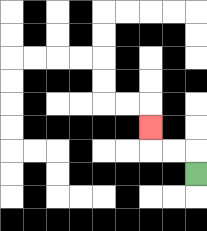{'start': '[8, 7]', 'end': '[6, 5]', 'path_directions': 'U,L,L,U', 'path_coordinates': '[[8, 7], [8, 6], [7, 6], [6, 6], [6, 5]]'}